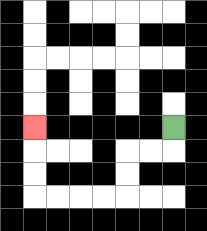{'start': '[7, 5]', 'end': '[1, 5]', 'path_directions': 'D,L,L,D,D,L,L,L,L,U,U,U', 'path_coordinates': '[[7, 5], [7, 6], [6, 6], [5, 6], [5, 7], [5, 8], [4, 8], [3, 8], [2, 8], [1, 8], [1, 7], [1, 6], [1, 5]]'}